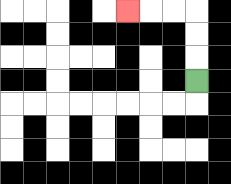{'start': '[8, 3]', 'end': '[5, 0]', 'path_directions': 'U,U,U,L,L,L', 'path_coordinates': '[[8, 3], [8, 2], [8, 1], [8, 0], [7, 0], [6, 0], [5, 0]]'}